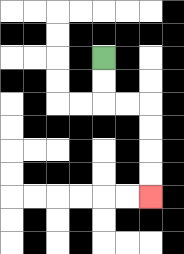{'start': '[4, 2]', 'end': '[6, 8]', 'path_directions': 'D,D,R,R,D,D,D,D', 'path_coordinates': '[[4, 2], [4, 3], [4, 4], [5, 4], [6, 4], [6, 5], [6, 6], [6, 7], [6, 8]]'}